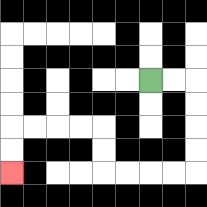{'start': '[6, 3]', 'end': '[0, 7]', 'path_directions': 'R,R,D,D,D,D,L,L,L,L,U,U,L,L,L,L,D,D', 'path_coordinates': '[[6, 3], [7, 3], [8, 3], [8, 4], [8, 5], [8, 6], [8, 7], [7, 7], [6, 7], [5, 7], [4, 7], [4, 6], [4, 5], [3, 5], [2, 5], [1, 5], [0, 5], [0, 6], [0, 7]]'}